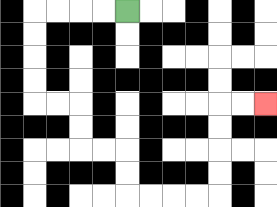{'start': '[5, 0]', 'end': '[11, 4]', 'path_directions': 'L,L,L,L,D,D,D,D,R,R,D,D,R,R,D,D,R,R,R,R,U,U,U,U,R,R', 'path_coordinates': '[[5, 0], [4, 0], [3, 0], [2, 0], [1, 0], [1, 1], [1, 2], [1, 3], [1, 4], [2, 4], [3, 4], [3, 5], [3, 6], [4, 6], [5, 6], [5, 7], [5, 8], [6, 8], [7, 8], [8, 8], [9, 8], [9, 7], [9, 6], [9, 5], [9, 4], [10, 4], [11, 4]]'}